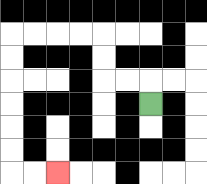{'start': '[6, 4]', 'end': '[2, 7]', 'path_directions': 'U,L,L,U,U,L,L,L,L,D,D,D,D,D,D,R,R', 'path_coordinates': '[[6, 4], [6, 3], [5, 3], [4, 3], [4, 2], [4, 1], [3, 1], [2, 1], [1, 1], [0, 1], [0, 2], [0, 3], [0, 4], [0, 5], [0, 6], [0, 7], [1, 7], [2, 7]]'}